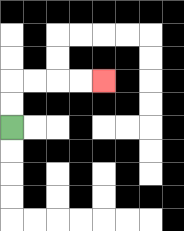{'start': '[0, 5]', 'end': '[4, 3]', 'path_directions': 'U,U,R,R,R,R', 'path_coordinates': '[[0, 5], [0, 4], [0, 3], [1, 3], [2, 3], [3, 3], [4, 3]]'}